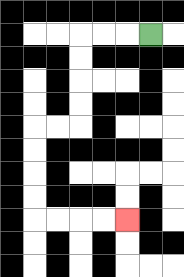{'start': '[6, 1]', 'end': '[5, 9]', 'path_directions': 'L,L,L,D,D,D,D,L,L,D,D,D,D,R,R,R,R', 'path_coordinates': '[[6, 1], [5, 1], [4, 1], [3, 1], [3, 2], [3, 3], [3, 4], [3, 5], [2, 5], [1, 5], [1, 6], [1, 7], [1, 8], [1, 9], [2, 9], [3, 9], [4, 9], [5, 9]]'}